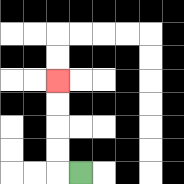{'start': '[3, 7]', 'end': '[2, 3]', 'path_directions': 'L,U,U,U,U', 'path_coordinates': '[[3, 7], [2, 7], [2, 6], [2, 5], [2, 4], [2, 3]]'}